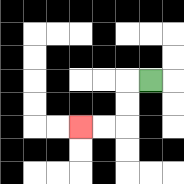{'start': '[6, 3]', 'end': '[3, 5]', 'path_directions': 'L,D,D,L,L', 'path_coordinates': '[[6, 3], [5, 3], [5, 4], [5, 5], [4, 5], [3, 5]]'}